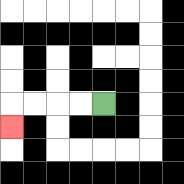{'start': '[4, 4]', 'end': '[0, 5]', 'path_directions': 'L,L,L,L,D', 'path_coordinates': '[[4, 4], [3, 4], [2, 4], [1, 4], [0, 4], [0, 5]]'}